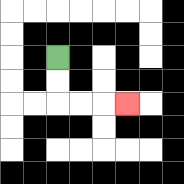{'start': '[2, 2]', 'end': '[5, 4]', 'path_directions': 'D,D,R,R,R', 'path_coordinates': '[[2, 2], [2, 3], [2, 4], [3, 4], [4, 4], [5, 4]]'}